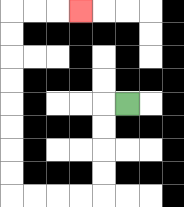{'start': '[5, 4]', 'end': '[3, 0]', 'path_directions': 'L,D,D,D,D,L,L,L,L,U,U,U,U,U,U,U,U,R,R,R', 'path_coordinates': '[[5, 4], [4, 4], [4, 5], [4, 6], [4, 7], [4, 8], [3, 8], [2, 8], [1, 8], [0, 8], [0, 7], [0, 6], [0, 5], [0, 4], [0, 3], [0, 2], [0, 1], [0, 0], [1, 0], [2, 0], [3, 0]]'}